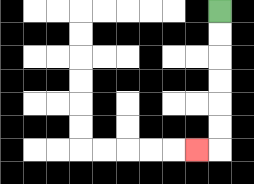{'start': '[9, 0]', 'end': '[8, 6]', 'path_directions': 'D,D,D,D,D,D,L', 'path_coordinates': '[[9, 0], [9, 1], [9, 2], [9, 3], [9, 4], [9, 5], [9, 6], [8, 6]]'}